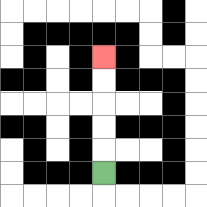{'start': '[4, 7]', 'end': '[4, 2]', 'path_directions': 'U,U,U,U,U', 'path_coordinates': '[[4, 7], [4, 6], [4, 5], [4, 4], [4, 3], [4, 2]]'}